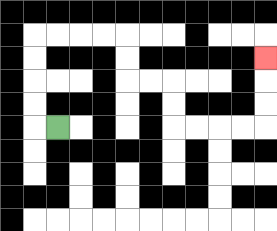{'start': '[2, 5]', 'end': '[11, 2]', 'path_directions': 'L,U,U,U,U,R,R,R,R,D,D,R,R,D,D,R,R,R,R,U,U,U', 'path_coordinates': '[[2, 5], [1, 5], [1, 4], [1, 3], [1, 2], [1, 1], [2, 1], [3, 1], [4, 1], [5, 1], [5, 2], [5, 3], [6, 3], [7, 3], [7, 4], [7, 5], [8, 5], [9, 5], [10, 5], [11, 5], [11, 4], [11, 3], [11, 2]]'}